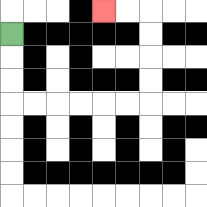{'start': '[0, 1]', 'end': '[4, 0]', 'path_directions': 'D,D,D,R,R,R,R,R,R,U,U,U,U,L,L', 'path_coordinates': '[[0, 1], [0, 2], [0, 3], [0, 4], [1, 4], [2, 4], [3, 4], [4, 4], [5, 4], [6, 4], [6, 3], [6, 2], [6, 1], [6, 0], [5, 0], [4, 0]]'}